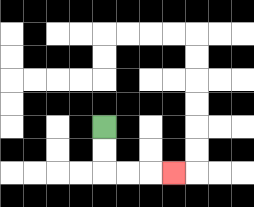{'start': '[4, 5]', 'end': '[7, 7]', 'path_directions': 'D,D,R,R,R', 'path_coordinates': '[[4, 5], [4, 6], [4, 7], [5, 7], [6, 7], [7, 7]]'}